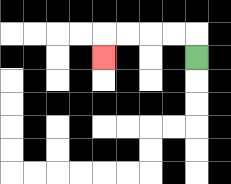{'start': '[8, 2]', 'end': '[4, 2]', 'path_directions': 'U,L,L,L,L,D', 'path_coordinates': '[[8, 2], [8, 1], [7, 1], [6, 1], [5, 1], [4, 1], [4, 2]]'}